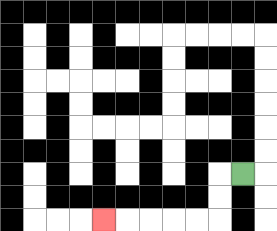{'start': '[10, 7]', 'end': '[4, 9]', 'path_directions': 'L,D,D,L,L,L,L,L', 'path_coordinates': '[[10, 7], [9, 7], [9, 8], [9, 9], [8, 9], [7, 9], [6, 9], [5, 9], [4, 9]]'}